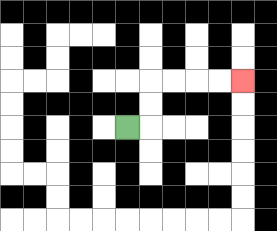{'start': '[5, 5]', 'end': '[10, 3]', 'path_directions': 'R,U,U,R,R,R,R', 'path_coordinates': '[[5, 5], [6, 5], [6, 4], [6, 3], [7, 3], [8, 3], [9, 3], [10, 3]]'}